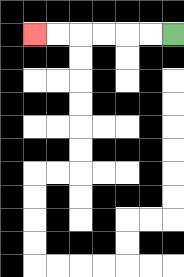{'start': '[7, 1]', 'end': '[1, 1]', 'path_directions': 'L,L,L,L,L,L', 'path_coordinates': '[[7, 1], [6, 1], [5, 1], [4, 1], [3, 1], [2, 1], [1, 1]]'}